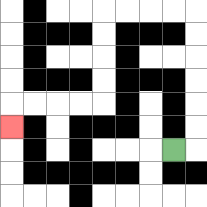{'start': '[7, 6]', 'end': '[0, 5]', 'path_directions': 'R,U,U,U,U,U,U,L,L,L,L,D,D,D,D,L,L,L,L,D', 'path_coordinates': '[[7, 6], [8, 6], [8, 5], [8, 4], [8, 3], [8, 2], [8, 1], [8, 0], [7, 0], [6, 0], [5, 0], [4, 0], [4, 1], [4, 2], [4, 3], [4, 4], [3, 4], [2, 4], [1, 4], [0, 4], [0, 5]]'}